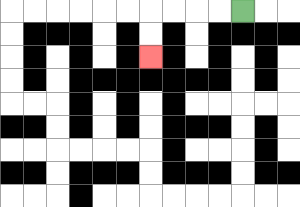{'start': '[10, 0]', 'end': '[6, 2]', 'path_directions': 'L,L,L,L,D,D', 'path_coordinates': '[[10, 0], [9, 0], [8, 0], [7, 0], [6, 0], [6, 1], [6, 2]]'}